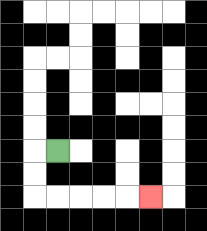{'start': '[2, 6]', 'end': '[6, 8]', 'path_directions': 'L,D,D,R,R,R,R,R', 'path_coordinates': '[[2, 6], [1, 6], [1, 7], [1, 8], [2, 8], [3, 8], [4, 8], [5, 8], [6, 8]]'}